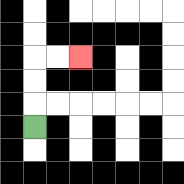{'start': '[1, 5]', 'end': '[3, 2]', 'path_directions': 'U,U,U,R,R', 'path_coordinates': '[[1, 5], [1, 4], [1, 3], [1, 2], [2, 2], [3, 2]]'}